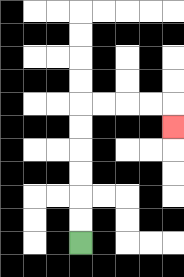{'start': '[3, 10]', 'end': '[7, 5]', 'path_directions': 'U,U,U,U,U,U,R,R,R,R,D', 'path_coordinates': '[[3, 10], [3, 9], [3, 8], [3, 7], [3, 6], [3, 5], [3, 4], [4, 4], [5, 4], [6, 4], [7, 4], [7, 5]]'}